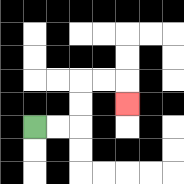{'start': '[1, 5]', 'end': '[5, 4]', 'path_directions': 'R,R,U,U,R,R,D', 'path_coordinates': '[[1, 5], [2, 5], [3, 5], [3, 4], [3, 3], [4, 3], [5, 3], [5, 4]]'}